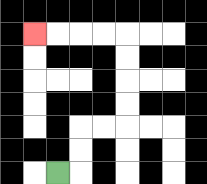{'start': '[2, 7]', 'end': '[1, 1]', 'path_directions': 'R,U,U,R,R,U,U,U,U,L,L,L,L', 'path_coordinates': '[[2, 7], [3, 7], [3, 6], [3, 5], [4, 5], [5, 5], [5, 4], [5, 3], [5, 2], [5, 1], [4, 1], [3, 1], [2, 1], [1, 1]]'}